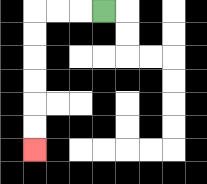{'start': '[4, 0]', 'end': '[1, 6]', 'path_directions': 'L,L,L,D,D,D,D,D,D', 'path_coordinates': '[[4, 0], [3, 0], [2, 0], [1, 0], [1, 1], [1, 2], [1, 3], [1, 4], [1, 5], [1, 6]]'}